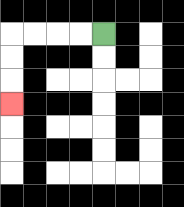{'start': '[4, 1]', 'end': '[0, 4]', 'path_directions': 'L,L,L,L,D,D,D', 'path_coordinates': '[[4, 1], [3, 1], [2, 1], [1, 1], [0, 1], [0, 2], [0, 3], [0, 4]]'}